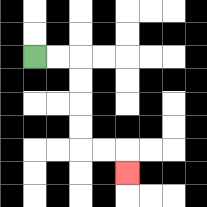{'start': '[1, 2]', 'end': '[5, 7]', 'path_directions': 'R,R,D,D,D,D,R,R,D', 'path_coordinates': '[[1, 2], [2, 2], [3, 2], [3, 3], [3, 4], [3, 5], [3, 6], [4, 6], [5, 6], [5, 7]]'}